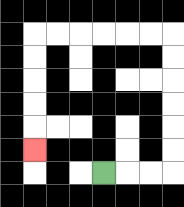{'start': '[4, 7]', 'end': '[1, 6]', 'path_directions': 'R,R,R,U,U,U,U,U,U,L,L,L,L,L,L,D,D,D,D,D', 'path_coordinates': '[[4, 7], [5, 7], [6, 7], [7, 7], [7, 6], [7, 5], [7, 4], [7, 3], [7, 2], [7, 1], [6, 1], [5, 1], [4, 1], [3, 1], [2, 1], [1, 1], [1, 2], [1, 3], [1, 4], [1, 5], [1, 6]]'}